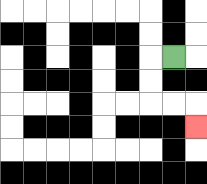{'start': '[7, 2]', 'end': '[8, 5]', 'path_directions': 'L,D,D,R,R,D', 'path_coordinates': '[[7, 2], [6, 2], [6, 3], [6, 4], [7, 4], [8, 4], [8, 5]]'}